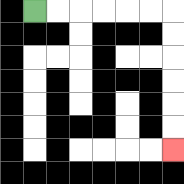{'start': '[1, 0]', 'end': '[7, 6]', 'path_directions': 'R,R,R,R,R,R,D,D,D,D,D,D', 'path_coordinates': '[[1, 0], [2, 0], [3, 0], [4, 0], [5, 0], [6, 0], [7, 0], [7, 1], [7, 2], [7, 3], [7, 4], [7, 5], [7, 6]]'}